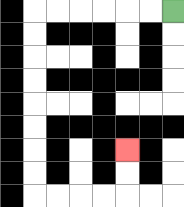{'start': '[7, 0]', 'end': '[5, 6]', 'path_directions': 'L,L,L,L,L,L,D,D,D,D,D,D,D,D,R,R,R,R,U,U', 'path_coordinates': '[[7, 0], [6, 0], [5, 0], [4, 0], [3, 0], [2, 0], [1, 0], [1, 1], [1, 2], [1, 3], [1, 4], [1, 5], [1, 6], [1, 7], [1, 8], [2, 8], [3, 8], [4, 8], [5, 8], [5, 7], [5, 6]]'}